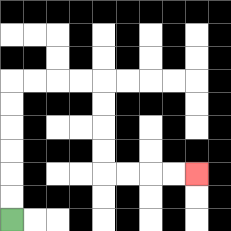{'start': '[0, 9]', 'end': '[8, 7]', 'path_directions': 'U,U,U,U,U,U,R,R,R,R,D,D,D,D,R,R,R,R', 'path_coordinates': '[[0, 9], [0, 8], [0, 7], [0, 6], [0, 5], [0, 4], [0, 3], [1, 3], [2, 3], [3, 3], [4, 3], [4, 4], [4, 5], [4, 6], [4, 7], [5, 7], [6, 7], [7, 7], [8, 7]]'}